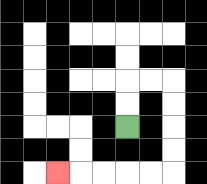{'start': '[5, 5]', 'end': '[2, 7]', 'path_directions': 'U,U,R,R,D,D,D,D,L,L,L,L,L', 'path_coordinates': '[[5, 5], [5, 4], [5, 3], [6, 3], [7, 3], [7, 4], [7, 5], [7, 6], [7, 7], [6, 7], [5, 7], [4, 7], [3, 7], [2, 7]]'}